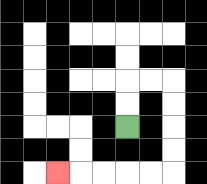{'start': '[5, 5]', 'end': '[2, 7]', 'path_directions': 'U,U,R,R,D,D,D,D,L,L,L,L,L', 'path_coordinates': '[[5, 5], [5, 4], [5, 3], [6, 3], [7, 3], [7, 4], [7, 5], [7, 6], [7, 7], [6, 7], [5, 7], [4, 7], [3, 7], [2, 7]]'}